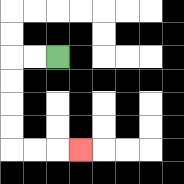{'start': '[2, 2]', 'end': '[3, 6]', 'path_directions': 'L,L,D,D,D,D,R,R,R', 'path_coordinates': '[[2, 2], [1, 2], [0, 2], [0, 3], [0, 4], [0, 5], [0, 6], [1, 6], [2, 6], [3, 6]]'}